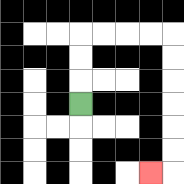{'start': '[3, 4]', 'end': '[6, 7]', 'path_directions': 'U,U,U,R,R,R,R,D,D,D,D,D,D,L', 'path_coordinates': '[[3, 4], [3, 3], [3, 2], [3, 1], [4, 1], [5, 1], [6, 1], [7, 1], [7, 2], [7, 3], [7, 4], [7, 5], [7, 6], [7, 7], [6, 7]]'}